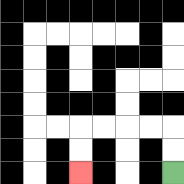{'start': '[7, 7]', 'end': '[3, 7]', 'path_directions': 'U,U,L,L,L,L,D,D', 'path_coordinates': '[[7, 7], [7, 6], [7, 5], [6, 5], [5, 5], [4, 5], [3, 5], [3, 6], [3, 7]]'}